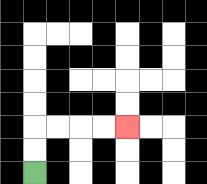{'start': '[1, 7]', 'end': '[5, 5]', 'path_directions': 'U,U,R,R,R,R', 'path_coordinates': '[[1, 7], [1, 6], [1, 5], [2, 5], [3, 5], [4, 5], [5, 5]]'}